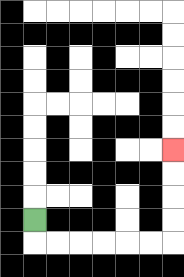{'start': '[1, 9]', 'end': '[7, 6]', 'path_directions': 'D,R,R,R,R,R,R,U,U,U,U', 'path_coordinates': '[[1, 9], [1, 10], [2, 10], [3, 10], [4, 10], [5, 10], [6, 10], [7, 10], [7, 9], [7, 8], [7, 7], [7, 6]]'}